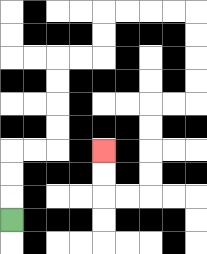{'start': '[0, 9]', 'end': '[4, 6]', 'path_directions': 'U,U,U,R,R,U,U,U,U,R,R,U,U,R,R,R,R,D,D,D,D,L,L,D,D,D,D,L,L,U,U', 'path_coordinates': '[[0, 9], [0, 8], [0, 7], [0, 6], [1, 6], [2, 6], [2, 5], [2, 4], [2, 3], [2, 2], [3, 2], [4, 2], [4, 1], [4, 0], [5, 0], [6, 0], [7, 0], [8, 0], [8, 1], [8, 2], [8, 3], [8, 4], [7, 4], [6, 4], [6, 5], [6, 6], [6, 7], [6, 8], [5, 8], [4, 8], [4, 7], [4, 6]]'}